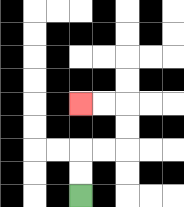{'start': '[3, 8]', 'end': '[3, 4]', 'path_directions': 'U,U,R,R,U,U,L,L', 'path_coordinates': '[[3, 8], [3, 7], [3, 6], [4, 6], [5, 6], [5, 5], [5, 4], [4, 4], [3, 4]]'}